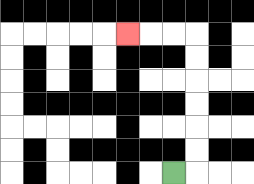{'start': '[7, 7]', 'end': '[5, 1]', 'path_directions': 'R,U,U,U,U,U,U,L,L,L', 'path_coordinates': '[[7, 7], [8, 7], [8, 6], [8, 5], [8, 4], [8, 3], [8, 2], [8, 1], [7, 1], [6, 1], [5, 1]]'}